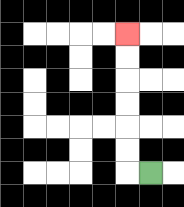{'start': '[6, 7]', 'end': '[5, 1]', 'path_directions': 'L,U,U,U,U,U,U', 'path_coordinates': '[[6, 7], [5, 7], [5, 6], [5, 5], [5, 4], [5, 3], [5, 2], [5, 1]]'}